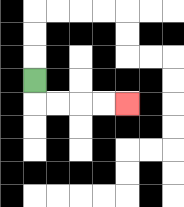{'start': '[1, 3]', 'end': '[5, 4]', 'path_directions': 'D,R,R,R,R', 'path_coordinates': '[[1, 3], [1, 4], [2, 4], [3, 4], [4, 4], [5, 4]]'}